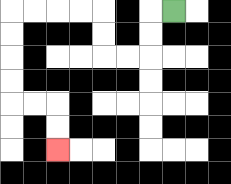{'start': '[7, 0]', 'end': '[2, 6]', 'path_directions': 'L,D,D,L,L,U,U,L,L,L,L,D,D,D,D,R,R,D,D', 'path_coordinates': '[[7, 0], [6, 0], [6, 1], [6, 2], [5, 2], [4, 2], [4, 1], [4, 0], [3, 0], [2, 0], [1, 0], [0, 0], [0, 1], [0, 2], [0, 3], [0, 4], [1, 4], [2, 4], [2, 5], [2, 6]]'}